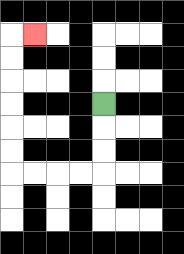{'start': '[4, 4]', 'end': '[1, 1]', 'path_directions': 'D,D,D,L,L,L,L,U,U,U,U,U,U,R', 'path_coordinates': '[[4, 4], [4, 5], [4, 6], [4, 7], [3, 7], [2, 7], [1, 7], [0, 7], [0, 6], [0, 5], [0, 4], [0, 3], [0, 2], [0, 1], [1, 1]]'}